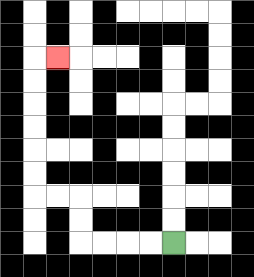{'start': '[7, 10]', 'end': '[2, 2]', 'path_directions': 'L,L,L,L,U,U,L,L,U,U,U,U,U,U,R', 'path_coordinates': '[[7, 10], [6, 10], [5, 10], [4, 10], [3, 10], [3, 9], [3, 8], [2, 8], [1, 8], [1, 7], [1, 6], [1, 5], [1, 4], [1, 3], [1, 2], [2, 2]]'}